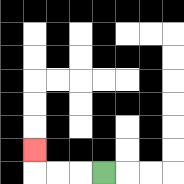{'start': '[4, 7]', 'end': '[1, 6]', 'path_directions': 'L,L,L,U', 'path_coordinates': '[[4, 7], [3, 7], [2, 7], [1, 7], [1, 6]]'}